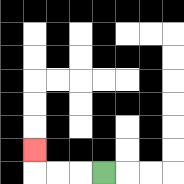{'start': '[4, 7]', 'end': '[1, 6]', 'path_directions': 'L,L,L,U', 'path_coordinates': '[[4, 7], [3, 7], [2, 7], [1, 7], [1, 6]]'}